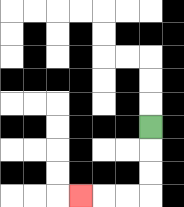{'start': '[6, 5]', 'end': '[3, 8]', 'path_directions': 'D,D,D,L,L,L', 'path_coordinates': '[[6, 5], [6, 6], [6, 7], [6, 8], [5, 8], [4, 8], [3, 8]]'}